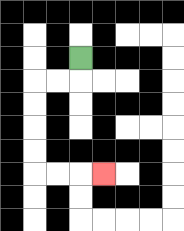{'start': '[3, 2]', 'end': '[4, 7]', 'path_directions': 'D,L,L,D,D,D,D,R,R,R', 'path_coordinates': '[[3, 2], [3, 3], [2, 3], [1, 3], [1, 4], [1, 5], [1, 6], [1, 7], [2, 7], [3, 7], [4, 7]]'}